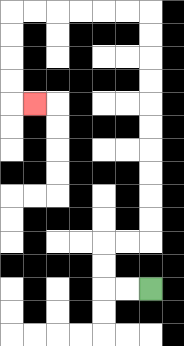{'start': '[6, 12]', 'end': '[1, 4]', 'path_directions': 'L,L,U,U,R,R,U,U,U,U,U,U,U,U,U,U,L,L,L,L,L,L,D,D,D,D,R', 'path_coordinates': '[[6, 12], [5, 12], [4, 12], [4, 11], [4, 10], [5, 10], [6, 10], [6, 9], [6, 8], [6, 7], [6, 6], [6, 5], [6, 4], [6, 3], [6, 2], [6, 1], [6, 0], [5, 0], [4, 0], [3, 0], [2, 0], [1, 0], [0, 0], [0, 1], [0, 2], [0, 3], [0, 4], [1, 4]]'}